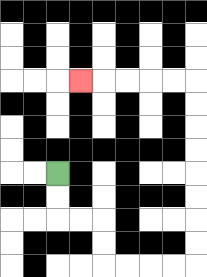{'start': '[2, 7]', 'end': '[3, 3]', 'path_directions': 'D,D,R,R,D,D,R,R,R,R,U,U,U,U,U,U,U,U,L,L,L,L,L', 'path_coordinates': '[[2, 7], [2, 8], [2, 9], [3, 9], [4, 9], [4, 10], [4, 11], [5, 11], [6, 11], [7, 11], [8, 11], [8, 10], [8, 9], [8, 8], [8, 7], [8, 6], [8, 5], [8, 4], [8, 3], [7, 3], [6, 3], [5, 3], [4, 3], [3, 3]]'}